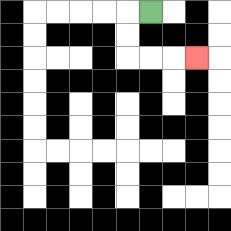{'start': '[6, 0]', 'end': '[8, 2]', 'path_directions': 'L,D,D,R,R,R', 'path_coordinates': '[[6, 0], [5, 0], [5, 1], [5, 2], [6, 2], [7, 2], [8, 2]]'}